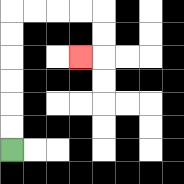{'start': '[0, 6]', 'end': '[3, 2]', 'path_directions': 'U,U,U,U,U,U,R,R,R,R,D,D,L', 'path_coordinates': '[[0, 6], [0, 5], [0, 4], [0, 3], [0, 2], [0, 1], [0, 0], [1, 0], [2, 0], [3, 0], [4, 0], [4, 1], [4, 2], [3, 2]]'}